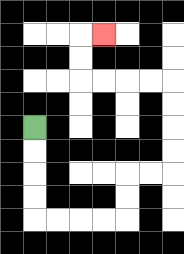{'start': '[1, 5]', 'end': '[4, 1]', 'path_directions': 'D,D,D,D,R,R,R,R,U,U,R,R,U,U,U,U,L,L,L,L,U,U,R', 'path_coordinates': '[[1, 5], [1, 6], [1, 7], [1, 8], [1, 9], [2, 9], [3, 9], [4, 9], [5, 9], [5, 8], [5, 7], [6, 7], [7, 7], [7, 6], [7, 5], [7, 4], [7, 3], [6, 3], [5, 3], [4, 3], [3, 3], [3, 2], [3, 1], [4, 1]]'}